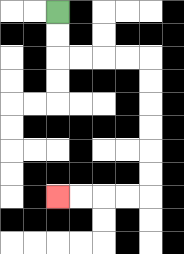{'start': '[2, 0]', 'end': '[2, 8]', 'path_directions': 'D,D,R,R,R,R,D,D,D,D,D,D,L,L,L,L', 'path_coordinates': '[[2, 0], [2, 1], [2, 2], [3, 2], [4, 2], [5, 2], [6, 2], [6, 3], [6, 4], [6, 5], [6, 6], [6, 7], [6, 8], [5, 8], [4, 8], [3, 8], [2, 8]]'}